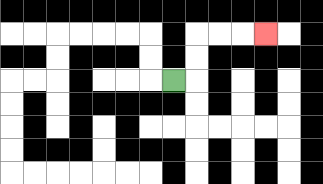{'start': '[7, 3]', 'end': '[11, 1]', 'path_directions': 'R,U,U,R,R,R', 'path_coordinates': '[[7, 3], [8, 3], [8, 2], [8, 1], [9, 1], [10, 1], [11, 1]]'}